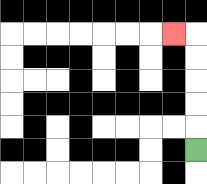{'start': '[8, 6]', 'end': '[7, 1]', 'path_directions': 'U,U,U,U,U,L', 'path_coordinates': '[[8, 6], [8, 5], [8, 4], [8, 3], [8, 2], [8, 1], [7, 1]]'}